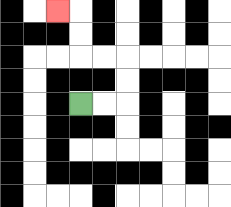{'start': '[3, 4]', 'end': '[2, 0]', 'path_directions': 'R,R,U,U,L,L,U,U,L', 'path_coordinates': '[[3, 4], [4, 4], [5, 4], [5, 3], [5, 2], [4, 2], [3, 2], [3, 1], [3, 0], [2, 0]]'}